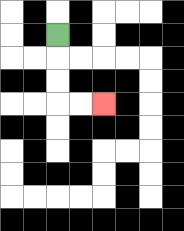{'start': '[2, 1]', 'end': '[4, 4]', 'path_directions': 'D,D,D,R,R', 'path_coordinates': '[[2, 1], [2, 2], [2, 3], [2, 4], [3, 4], [4, 4]]'}